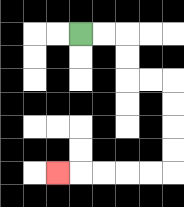{'start': '[3, 1]', 'end': '[2, 7]', 'path_directions': 'R,R,D,D,R,R,D,D,D,D,L,L,L,L,L', 'path_coordinates': '[[3, 1], [4, 1], [5, 1], [5, 2], [5, 3], [6, 3], [7, 3], [7, 4], [7, 5], [7, 6], [7, 7], [6, 7], [5, 7], [4, 7], [3, 7], [2, 7]]'}